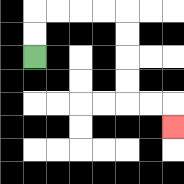{'start': '[1, 2]', 'end': '[7, 5]', 'path_directions': 'U,U,R,R,R,R,D,D,D,D,R,R,D', 'path_coordinates': '[[1, 2], [1, 1], [1, 0], [2, 0], [3, 0], [4, 0], [5, 0], [5, 1], [5, 2], [5, 3], [5, 4], [6, 4], [7, 4], [7, 5]]'}